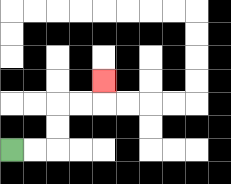{'start': '[0, 6]', 'end': '[4, 3]', 'path_directions': 'R,R,U,U,R,R,U', 'path_coordinates': '[[0, 6], [1, 6], [2, 6], [2, 5], [2, 4], [3, 4], [4, 4], [4, 3]]'}